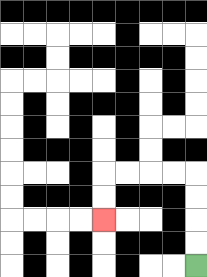{'start': '[8, 11]', 'end': '[4, 9]', 'path_directions': 'U,U,U,U,L,L,L,L,D,D', 'path_coordinates': '[[8, 11], [8, 10], [8, 9], [8, 8], [8, 7], [7, 7], [6, 7], [5, 7], [4, 7], [4, 8], [4, 9]]'}